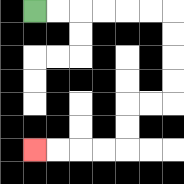{'start': '[1, 0]', 'end': '[1, 6]', 'path_directions': 'R,R,R,R,R,R,D,D,D,D,L,L,D,D,L,L,L,L', 'path_coordinates': '[[1, 0], [2, 0], [3, 0], [4, 0], [5, 0], [6, 0], [7, 0], [7, 1], [7, 2], [7, 3], [7, 4], [6, 4], [5, 4], [5, 5], [5, 6], [4, 6], [3, 6], [2, 6], [1, 6]]'}